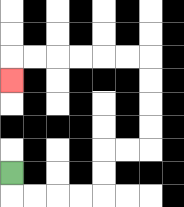{'start': '[0, 7]', 'end': '[0, 3]', 'path_directions': 'D,R,R,R,R,U,U,R,R,U,U,U,U,L,L,L,L,L,L,D', 'path_coordinates': '[[0, 7], [0, 8], [1, 8], [2, 8], [3, 8], [4, 8], [4, 7], [4, 6], [5, 6], [6, 6], [6, 5], [6, 4], [6, 3], [6, 2], [5, 2], [4, 2], [3, 2], [2, 2], [1, 2], [0, 2], [0, 3]]'}